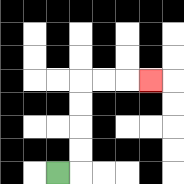{'start': '[2, 7]', 'end': '[6, 3]', 'path_directions': 'R,U,U,U,U,R,R,R', 'path_coordinates': '[[2, 7], [3, 7], [3, 6], [3, 5], [3, 4], [3, 3], [4, 3], [5, 3], [6, 3]]'}